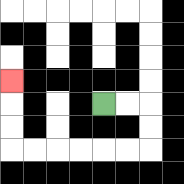{'start': '[4, 4]', 'end': '[0, 3]', 'path_directions': 'R,R,D,D,L,L,L,L,L,L,U,U,U', 'path_coordinates': '[[4, 4], [5, 4], [6, 4], [6, 5], [6, 6], [5, 6], [4, 6], [3, 6], [2, 6], [1, 6], [0, 6], [0, 5], [0, 4], [0, 3]]'}